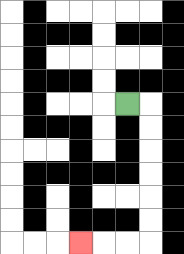{'start': '[5, 4]', 'end': '[3, 10]', 'path_directions': 'R,D,D,D,D,D,D,L,L,L', 'path_coordinates': '[[5, 4], [6, 4], [6, 5], [6, 6], [6, 7], [6, 8], [6, 9], [6, 10], [5, 10], [4, 10], [3, 10]]'}